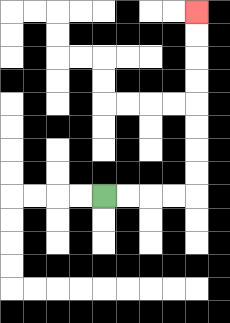{'start': '[4, 8]', 'end': '[8, 0]', 'path_directions': 'R,R,R,R,U,U,U,U,U,U,U,U', 'path_coordinates': '[[4, 8], [5, 8], [6, 8], [7, 8], [8, 8], [8, 7], [8, 6], [8, 5], [8, 4], [8, 3], [8, 2], [8, 1], [8, 0]]'}